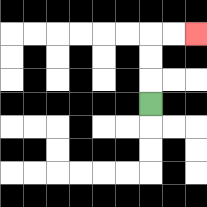{'start': '[6, 4]', 'end': '[8, 1]', 'path_directions': 'U,U,U,R,R', 'path_coordinates': '[[6, 4], [6, 3], [6, 2], [6, 1], [7, 1], [8, 1]]'}